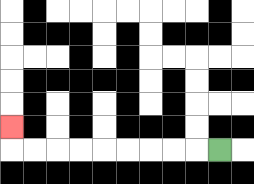{'start': '[9, 6]', 'end': '[0, 5]', 'path_directions': 'L,L,L,L,L,L,L,L,L,U', 'path_coordinates': '[[9, 6], [8, 6], [7, 6], [6, 6], [5, 6], [4, 6], [3, 6], [2, 6], [1, 6], [0, 6], [0, 5]]'}